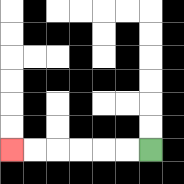{'start': '[6, 6]', 'end': '[0, 6]', 'path_directions': 'L,L,L,L,L,L', 'path_coordinates': '[[6, 6], [5, 6], [4, 6], [3, 6], [2, 6], [1, 6], [0, 6]]'}